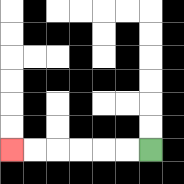{'start': '[6, 6]', 'end': '[0, 6]', 'path_directions': 'L,L,L,L,L,L', 'path_coordinates': '[[6, 6], [5, 6], [4, 6], [3, 6], [2, 6], [1, 6], [0, 6]]'}